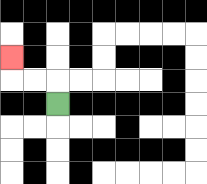{'start': '[2, 4]', 'end': '[0, 2]', 'path_directions': 'U,L,L,U', 'path_coordinates': '[[2, 4], [2, 3], [1, 3], [0, 3], [0, 2]]'}